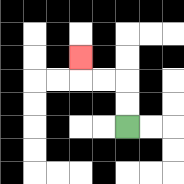{'start': '[5, 5]', 'end': '[3, 2]', 'path_directions': 'U,U,L,L,U', 'path_coordinates': '[[5, 5], [5, 4], [5, 3], [4, 3], [3, 3], [3, 2]]'}